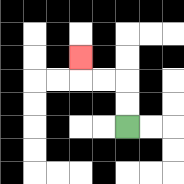{'start': '[5, 5]', 'end': '[3, 2]', 'path_directions': 'U,U,L,L,U', 'path_coordinates': '[[5, 5], [5, 4], [5, 3], [4, 3], [3, 3], [3, 2]]'}